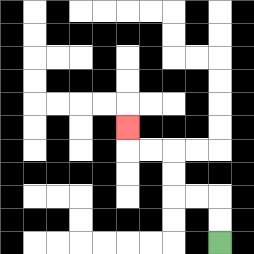{'start': '[9, 10]', 'end': '[5, 5]', 'path_directions': 'U,U,L,L,U,U,L,L,U', 'path_coordinates': '[[9, 10], [9, 9], [9, 8], [8, 8], [7, 8], [7, 7], [7, 6], [6, 6], [5, 6], [5, 5]]'}